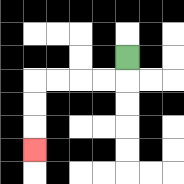{'start': '[5, 2]', 'end': '[1, 6]', 'path_directions': 'D,L,L,L,L,D,D,D', 'path_coordinates': '[[5, 2], [5, 3], [4, 3], [3, 3], [2, 3], [1, 3], [1, 4], [1, 5], [1, 6]]'}